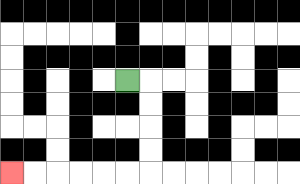{'start': '[5, 3]', 'end': '[0, 7]', 'path_directions': 'R,D,D,D,D,L,L,L,L,L,L', 'path_coordinates': '[[5, 3], [6, 3], [6, 4], [6, 5], [6, 6], [6, 7], [5, 7], [4, 7], [3, 7], [2, 7], [1, 7], [0, 7]]'}